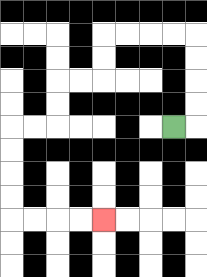{'start': '[7, 5]', 'end': '[4, 9]', 'path_directions': 'R,U,U,U,U,L,L,L,L,D,D,L,L,D,D,L,L,D,D,D,D,R,R,R,R', 'path_coordinates': '[[7, 5], [8, 5], [8, 4], [8, 3], [8, 2], [8, 1], [7, 1], [6, 1], [5, 1], [4, 1], [4, 2], [4, 3], [3, 3], [2, 3], [2, 4], [2, 5], [1, 5], [0, 5], [0, 6], [0, 7], [0, 8], [0, 9], [1, 9], [2, 9], [3, 9], [4, 9]]'}